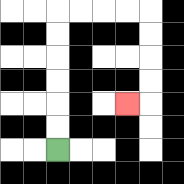{'start': '[2, 6]', 'end': '[5, 4]', 'path_directions': 'U,U,U,U,U,U,R,R,R,R,D,D,D,D,L', 'path_coordinates': '[[2, 6], [2, 5], [2, 4], [2, 3], [2, 2], [2, 1], [2, 0], [3, 0], [4, 0], [5, 0], [6, 0], [6, 1], [6, 2], [6, 3], [6, 4], [5, 4]]'}